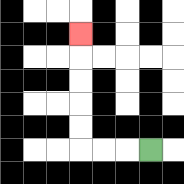{'start': '[6, 6]', 'end': '[3, 1]', 'path_directions': 'L,L,L,U,U,U,U,U', 'path_coordinates': '[[6, 6], [5, 6], [4, 6], [3, 6], [3, 5], [3, 4], [3, 3], [3, 2], [3, 1]]'}